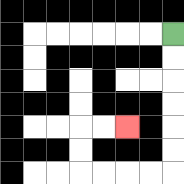{'start': '[7, 1]', 'end': '[5, 5]', 'path_directions': 'D,D,D,D,D,D,L,L,L,L,U,U,R,R', 'path_coordinates': '[[7, 1], [7, 2], [7, 3], [7, 4], [7, 5], [7, 6], [7, 7], [6, 7], [5, 7], [4, 7], [3, 7], [3, 6], [3, 5], [4, 5], [5, 5]]'}